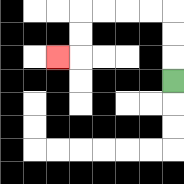{'start': '[7, 3]', 'end': '[2, 2]', 'path_directions': 'U,U,U,L,L,L,L,D,D,L', 'path_coordinates': '[[7, 3], [7, 2], [7, 1], [7, 0], [6, 0], [5, 0], [4, 0], [3, 0], [3, 1], [3, 2], [2, 2]]'}